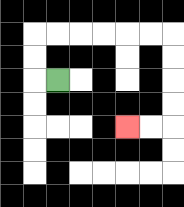{'start': '[2, 3]', 'end': '[5, 5]', 'path_directions': 'L,U,U,R,R,R,R,R,R,D,D,D,D,L,L', 'path_coordinates': '[[2, 3], [1, 3], [1, 2], [1, 1], [2, 1], [3, 1], [4, 1], [5, 1], [6, 1], [7, 1], [7, 2], [7, 3], [7, 4], [7, 5], [6, 5], [5, 5]]'}